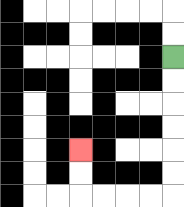{'start': '[7, 2]', 'end': '[3, 6]', 'path_directions': 'D,D,D,D,D,D,L,L,L,L,U,U', 'path_coordinates': '[[7, 2], [7, 3], [7, 4], [7, 5], [7, 6], [7, 7], [7, 8], [6, 8], [5, 8], [4, 8], [3, 8], [3, 7], [3, 6]]'}